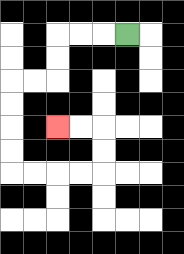{'start': '[5, 1]', 'end': '[2, 5]', 'path_directions': 'L,L,L,D,D,L,L,D,D,D,D,R,R,R,R,U,U,L,L', 'path_coordinates': '[[5, 1], [4, 1], [3, 1], [2, 1], [2, 2], [2, 3], [1, 3], [0, 3], [0, 4], [0, 5], [0, 6], [0, 7], [1, 7], [2, 7], [3, 7], [4, 7], [4, 6], [4, 5], [3, 5], [2, 5]]'}